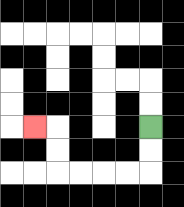{'start': '[6, 5]', 'end': '[1, 5]', 'path_directions': 'D,D,L,L,L,L,U,U,L', 'path_coordinates': '[[6, 5], [6, 6], [6, 7], [5, 7], [4, 7], [3, 7], [2, 7], [2, 6], [2, 5], [1, 5]]'}